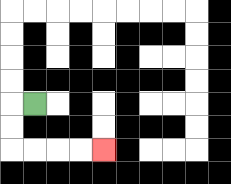{'start': '[1, 4]', 'end': '[4, 6]', 'path_directions': 'L,D,D,R,R,R,R', 'path_coordinates': '[[1, 4], [0, 4], [0, 5], [0, 6], [1, 6], [2, 6], [3, 6], [4, 6]]'}